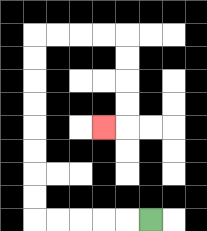{'start': '[6, 9]', 'end': '[4, 5]', 'path_directions': 'L,L,L,L,L,U,U,U,U,U,U,U,U,R,R,R,R,D,D,D,D,L', 'path_coordinates': '[[6, 9], [5, 9], [4, 9], [3, 9], [2, 9], [1, 9], [1, 8], [1, 7], [1, 6], [1, 5], [1, 4], [1, 3], [1, 2], [1, 1], [2, 1], [3, 1], [4, 1], [5, 1], [5, 2], [5, 3], [5, 4], [5, 5], [4, 5]]'}